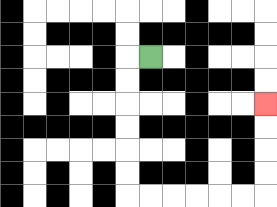{'start': '[6, 2]', 'end': '[11, 4]', 'path_directions': 'L,D,D,D,D,D,D,R,R,R,R,R,R,U,U,U,U', 'path_coordinates': '[[6, 2], [5, 2], [5, 3], [5, 4], [5, 5], [5, 6], [5, 7], [5, 8], [6, 8], [7, 8], [8, 8], [9, 8], [10, 8], [11, 8], [11, 7], [11, 6], [11, 5], [11, 4]]'}